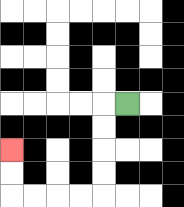{'start': '[5, 4]', 'end': '[0, 6]', 'path_directions': 'L,D,D,D,D,L,L,L,L,U,U', 'path_coordinates': '[[5, 4], [4, 4], [4, 5], [4, 6], [4, 7], [4, 8], [3, 8], [2, 8], [1, 8], [0, 8], [0, 7], [0, 6]]'}